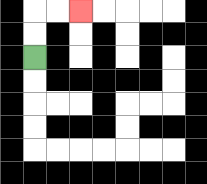{'start': '[1, 2]', 'end': '[3, 0]', 'path_directions': 'U,U,R,R', 'path_coordinates': '[[1, 2], [1, 1], [1, 0], [2, 0], [3, 0]]'}